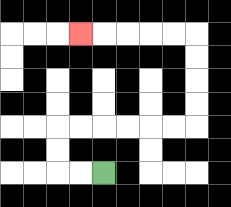{'start': '[4, 7]', 'end': '[3, 1]', 'path_directions': 'L,L,U,U,R,R,R,R,R,R,U,U,U,U,L,L,L,L,L', 'path_coordinates': '[[4, 7], [3, 7], [2, 7], [2, 6], [2, 5], [3, 5], [4, 5], [5, 5], [6, 5], [7, 5], [8, 5], [8, 4], [8, 3], [8, 2], [8, 1], [7, 1], [6, 1], [5, 1], [4, 1], [3, 1]]'}